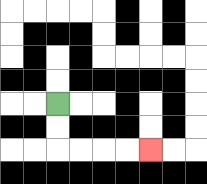{'start': '[2, 4]', 'end': '[6, 6]', 'path_directions': 'D,D,R,R,R,R', 'path_coordinates': '[[2, 4], [2, 5], [2, 6], [3, 6], [4, 6], [5, 6], [6, 6]]'}